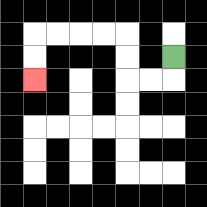{'start': '[7, 2]', 'end': '[1, 3]', 'path_directions': 'D,L,L,U,U,L,L,L,L,D,D', 'path_coordinates': '[[7, 2], [7, 3], [6, 3], [5, 3], [5, 2], [5, 1], [4, 1], [3, 1], [2, 1], [1, 1], [1, 2], [1, 3]]'}